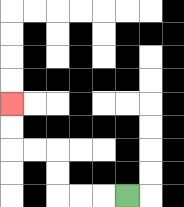{'start': '[5, 8]', 'end': '[0, 4]', 'path_directions': 'L,L,L,U,U,L,L,U,U', 'path_coordinates': '[[5, 8], [4, 8], [3, 8], [2, 8], [2, 7], [2, 6], [1, 6], [0, 6], [0, 5], [0, 4]]'}